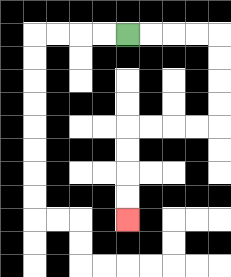{'start': '[5, 1]', 'end': '[5, 9]', 'path_directions': 'R,R,R,R,D,D,D,D,L,L,L,L,D,D,D,D', 'path_coordinates': '[[5, 1], [6, 1], [7, 1], [8, 1], [9, 1], [9, 2], [9, 3], [9, 4], [9, 5], [8, 5], [7, 5], [6, 5], [5, 5], [5, 6], [5, 7], [5, 8], [5, 9]]'}